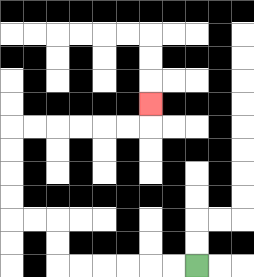{'start': '[8, 11]', 'end': '[6, 4]', 'path_directions': 'L,L,L,L,L,L,U,U,L,L,U,U,U,U,R,R,R,R,R,R,U', 'path_coordinates': '[[8, 11], [7, 11], [6, 11], [5, 11], [4, 11], [3, 11], [2, 11], [2, 10], [2, 9], [1, 9], [0, 9], [0, 8], [0, 7], [0, 6], [0, 5], [1, 5], [2, 5], [3, 5], [4, 5], [5, 5], [6, 5], [6, 4]]'}